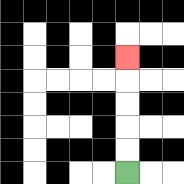{'start': '[5, 7]', 'end': '[5, 2]', 'path_directions': 'U,U,U,U,U', 'path_coordinates': '[[5, 7], [5, 6], [5, 5], [5, 4], [5, 3], [5, 2]]'}